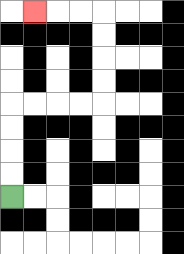{'start': '[0, 8]', 'end': '[1, 0]', 'path_directions': 'U,U,U,U,R,R,R,R,U,U,U,U,L,L,L', 'path_coordinates': '[[0, 8], [0, 7], [0, 6], [0, 5], [0, 4], [1, 4], [2, 4], [3, 4], [4, 4], [4, 3], [4, 2], [4, 1], [4, 0], [3, 0], [2, 0], [1, 0]]'}